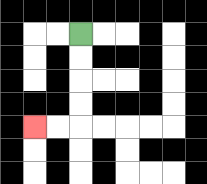{'start': '[3, 1]', 'end': '[1, 5]', 'path_directions': 'D,D,D,D,L,L', 'path_coordinates': '[[3, 1], [3, 2], [3, 3], [3, 4], [3, 5], [2, 5], [1, 5]]'}